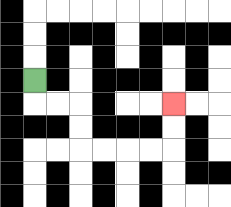{'start': '[1, 3]', 'end': '[7, 4]', 'path_directions': 'D,R,R,D,D,R,R,R,R,U,U', 'path_coordinates': '[[1, 3], [1, 4], [2, 4], [3, 4], [3, 5], [3, 6], [4, 6], [5, 6], [6, 6], [7, 6], [7, 5], [7, 4]]'}